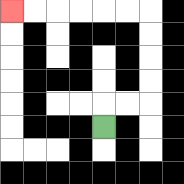{'start': '[4, 5]', 'end': '[0, 0]', 'path_directions': 'U,R,R,U,U,U,U,L,L,L,L,L,L', 'path_coordinates': '[[4, 5], [4, 4], [5, 4], [6, 4], [6, 3], [6, 2], [6, 1], [6, 0], [5, 0], [4, 0], [3, 0], [2, 0], [1, 0], [0, 0]]'}